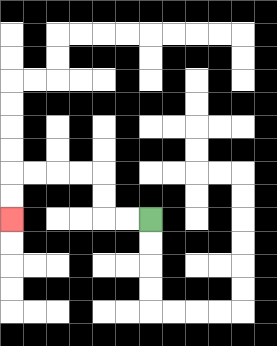{'start': '[6, 9]', 'end': '[0, 9]', 'path_directions': 'L,L,U,U,L,L,L,L,D,D', 'path_coordinates': '[[6, 9], [5, 9], [4, 9], [4, 8], [4, 7], [3, 7], [2, 7], [1, 7], [0, 7], [0, 8], [0, 9]]'}